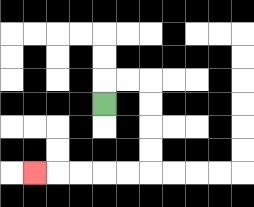{'start': '[4, 4]', 'end': '[1, 7]', 'path_directions': 'U,R,R,D,D,D,D,L,L,L,L,L', 'path_coordinates': '[[4, 4], [4, 3], [5, 3], [6, 3], [6, 4], [6, 5], [6, 6], [6, 7], [5, 7], [4, 7], [3, 7], [2, 7], [1, 7]]'}